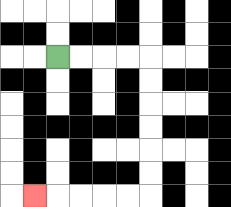{'start': '[2, 2]', 'end': '[1, 8]', 'path_directions': 'R,R,R,R,D,D,D,D,D,D,L,L,L,L,L', 'path_coordinates': '[[2, 2], [3, 2], [4, 2], [5, 2], [6, 2], [6, 3], [6, 4], [6, 5], [6, 6], [6, 7], [6, 8], [5, 8], [4, 8], [3, 8], [2, 8], [1, 8]]'}